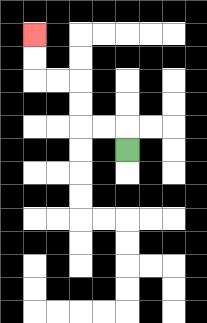{'start': '[5, 6]', 'end': '[1, 1]', 'path_directions': 'U,L,L,U,U,L,L,U,U', 'path_coordinates': '[[5, 6], [5, 5], [4, 5], [3, 5], [3, 4], [3, 3], [2, 3], [1, 3], [1, 2], [1, 1]]'}